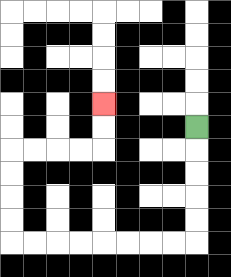{'start': '[8, 5]', 'end': '[4, 4]', 'path_directions': 'D,D,D,D,D,L,L,L,L,L,L,L,L,U,U,U,U,R,R,R,R,U,U', 'path_coordinates': '[[8, 5], [8, 6], [8, 7], [8, 8], [8, 9], [8, 10], [7, 10], [6, 10], [5, 10], [4, 10], [3, 10], [2, 10], [1, 10], [0, 10], [0, 9], [0, 8], [0, 7], [0, 6], [1, 6], [2, 6], [3, 6], [4, 6], [4, 5], [4, 4]]'}